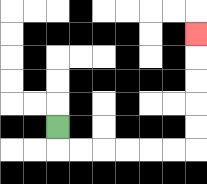{'start': '[2, 5]', 'end': '[8, 1]', 'path_directions': 'D,R,R,R,R,R,R,U,U,U,U,U', 'path_coordinates': '[[2, 5], [2, 6], [3, 6], [4, 6], [5, 6], [6, 6], [7, 6], [8, 6], [8, 5], [8, 4], [8, 3], [8, 2], [8, 1]]'}